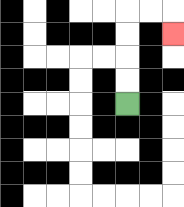{'start': '[5, 4]', 'end': '[7, 1]', 'path_directions': 'U,U,U,U,R,R,D', 'path_coordinates': '[[5, 4], [5, 3], [5, 2], [5, 1], [5, 0], [6, 0], [7, 0], [7, 1]]'}